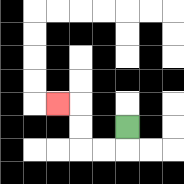{'start': '[5, 5]', 'end': '[2, 4]', 'path_directions': 'D,L,L,U,U,L', 'path_coordinates': '[[5, 5], [5, 6], [4, 6], [3, 6], [3, 5], [3, 4], [2, 4]]'}